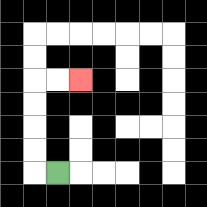{'start': '[2, 7]', 'end': '[3, 3]', 'path_directions': 'L,U,U,U,U,R,R', 'path_coordinates': '[[2, 7], [1, 7], [1, 6], [1, 5], [1, 4], [1, 3], [2, 3], [3, 3]]'}